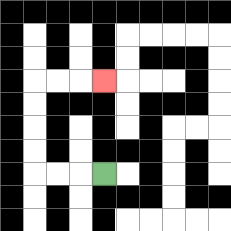{'start': '[4, 7]', 'end': '[4, 3]', 'path_directions': 'L,L,L,U,U,U,U,R,R,R', 'path_coordinates': '[[4, 7], [3, 7], [2, 7], [1, 7], [1, 6], [1, 5], [1, 4], [1, 3], [2, 3], [3, 3], [4, 3]]'}